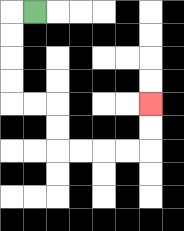{'start': '[1, 0]', 'end': '[6, 4]', 'path_directions': 'L,D,D,D,D,R,R,D,D,R,R,R,R,U,U', 'path_coordinates': '[[1, 0], [0, 0], [0, 1], [0, 2], [0, 3], [0, 4], [1, 4], [2, 4], [2, 5], [2, 6], [3, 6], [4, 6], [5, 6], [6, 6], [6, 5], [6, 4]]'}